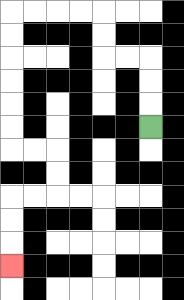{'start': '[6, 5]', 'end': '[0, 11]', 'path_directions': 'U,U,U,L,L,U,U,L,L,L,L,D,D,D,D,D,D,R,R,D,D,L,L,D,D,D', 'path_coordinates': '[[6, 5], [6, 4], [6, 3], [6, 2], [5, 2], [4, 2], [4, 1], [4, 0], [3, 0], [2, 0], [1, 0], [0, 0], [0, 1], [0, 2], [0, 3], [0, 4], [0, 5], [0, 6], [1, 6], [2, 6], [2, 7], [2, 8], [1, 8], [0, 8], [0, 9], [0, 10], [0, 11]]'}